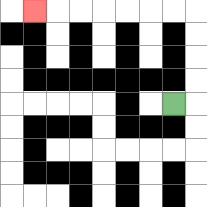{'start': '[7, 4]', 'end': '[1, 0]', 'path_directions': 'R,U,U,U,U,L,L,L,L,L,L,L', 'path_coordinates': '[[7, 4], [8, 4], [8, 3], [8, 2], [8, 1], [8, 0], [7, 0], [6, 0], [5, 0], [4, 0], [3, 0], [2, 0], [1, 0]]'}